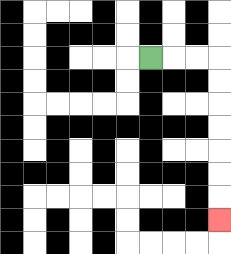{'start': '[6, 2]', 'end': '[9, 9]', 'path_directions': 'R,R,R,D,D,D,D,D,D,D', 'path_coordinates': '[[6, 2], [7, 2], [8, 2], [9, 2], [9, 3], [9, 4], [9, 5], [9, 6], [9, 7], [9, 8], [9, 9]]'}